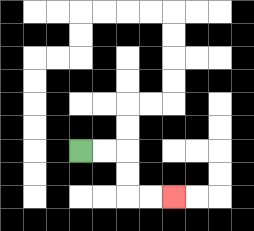{'start': '[3, 6]', 'end': '[7, 8]', 'path_directions': 'R,R,D,D,R,R', 'path_coordinates': '[[3, 6], [4, 6], [5, 6], [5, 7], [5, 8], [6, 8], [7, 8]]'}